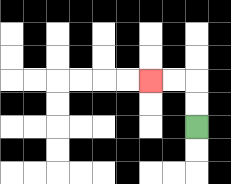{'start': '[8, 5]', 'end': '[6, 3]', 'path_directions': 'U,U,L,L', 'path_coordinates': '[[8, 5], [8, 4], [8, 3], [7, 3], [6, 3]]'}